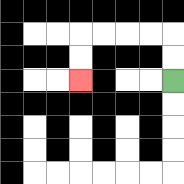{'start': '[7, 3]', 'end': '[3, 3]', 'path_directions': 'U,U,L,L,L,L,D,D', 'path_coordinates': '[[7, 3], [7, 2], [7, 1], [6, 1], [5, 1], [4, 1], [3, 1], [3, 2], [3, 3]]'}